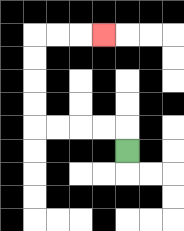{'start': '[5, 6]', 'end': '[4, 1]', 'path_directions': 'U,L,L,L,L,U,U,U,U,R,R,R', 'path_coordinates': '[[5, 6], [5, 5], [4, 5], [3, 5], [2, 5], [1, 5], [1, 4], [1, 3], [1, 2], [1, 1], [2, 1], [3, 1], [4, 1]]'}